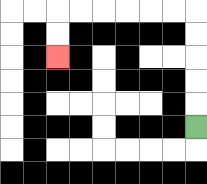{'start': '[8, 5]', 'end': '[2, 2]', 'path_directions': 'U,U,U,U,U,L,L,L,L,L,L,D,D', 'path_coordinates': '[[8, 5], [8, 4], [8, 3], [8, 2], [8, 1], [8, 0], [7, 0], [6, 0], [5, 0], [4, 0], [3, 0], [2, 0], [2, 1], [2, 2]]'}